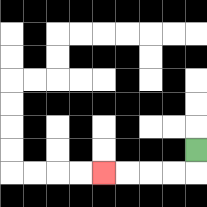{'start': '[8, 6]', 'end': '[4, 7]', 'path_directions': 'D,L,L,L,L', 'path_coordinates': '[[8, 6], [8, 7], [7, 7], [6, 7], [5, 7], [4, 7]]'}